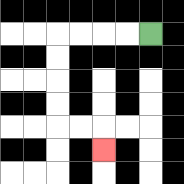{'start': '[6, 1]', 'end': '[4, 6]', 'path_directions': 'L,L,L,L,D,D,D,D,R,R,D', 'path_coordinates': '[[6, 1], [5, 1], [4, 1], [3, 1], [2, 1], [2, 2], [2, 3], [2, 4], [2, 5], [3, 5], [4, 5], [4, 6]]'}